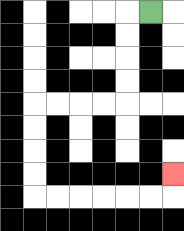{'start': '[6, 0]', 'end': '[7, 7]', 'path_directions': 'L,D,D,D,D,L,L,L,L,D,D,D,D,R,R,R,R,R,R,U', 'path_coordinates': '[[6, 0], [5, 0], [5, 1], [5, 2], [5, 3], [5, 4], [4, 4], [3, 4], [2, 4], [1, 4], [1, 5], [1, 6], [1, 7], [1, 8], [2, 8], [3, 8], [4, 8], [5, 8], [6, 8], [7, 8], [7, 7]]'}